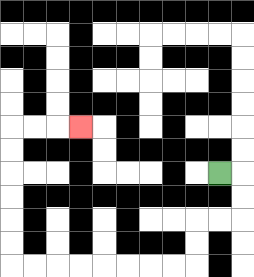{'start': '[9, 7]', 'end': '[3, 5]', 'path_directions': 'R,D,D,L,L,D,D,L,L,L,L,L,L,L,L,U,U,U,U,U,U,R,R,R', 'path_coordinates': '[[9, 7], [10, 7], [10, 8], [10, 9], [9, 9], [8, 9], [8, 10], [8, 11], [7, 11], [6, 11], [5, 11], [4, 11], [3, 11], [2, 11], [1, 11], [0, 11], [0, 10], [0, 9], [0, 8], [0, 7], [0, 6], [0, 5], [1, 5], [2, 5], [3, 5]]'}